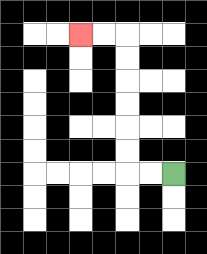{'start': '[7, 7]', 'end': '[3, 1]', 'path_directions': 'L,L,U,U,U,U,U,U,L,L', 'path_coordinates': '[[7, 7], [6, 7], [5, 7], [5, 6], [5, 5], [5, 4], [5, 3], [5, 2], [5, 1], [4, 1], [3, 1]]'}